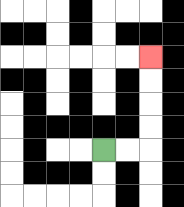{'start': '[4, 6]', 'end': '[6, 2]', 'path_directions': 'R,R,U,U,U,U', 'path_coordinates': '[[4, 6], [5, 6], [6, 6], [6, 5], [6, 4], [6, 3], [6, 2]]'}